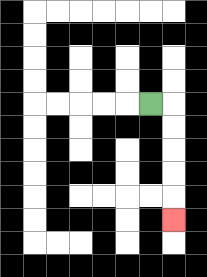{'start': '[6, 4]', 'end': '[7, 9]', 'path_directions': 'R,D,D,D,D,D', 'path_coordinates': '[[6, 4], [7, 4], [7, 5], [7, 6], [7, 7], [7, 8], [7, 9]]'}